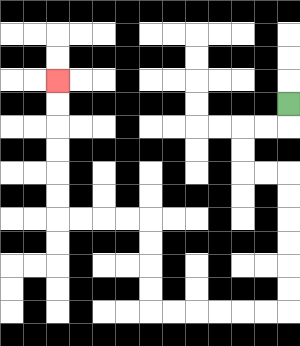{'start': '[12, 4]', 'end': '[2, 3]', 'path_directions': 'D,L,L,D,D,R,R,D,D,D,D,D,D,L,L,L,L,L,L,U,U,U,U,L,L,L,L,U,U,U,U,U,U', 'path_coordinates': '[[12, 4], [12, 5], [11, 5], [10, 5], [10, 6], [10, 7], [11, 7], [12, 7], [12, 8], [12, 9], [12, 10], [12, 11], [12, 12], [12, 13], [11, 13], [10, 13], [9, 13], [8, 13], [7, 13], [6, 13], [6, 12], [6, 11], [6, 10], [6, 9], [5, 9], [4, 9], [3, 9], [2, 9], [2, 8], [2, 7], [2, 6], [2, 5], [2, 4], [2, 3]]'}